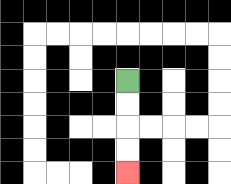{'start': '[5, 3]', 'end': '[5, 7]', 'path_directions': 'D,D,D,D', 'path_coordinates': '[[5, 3], [5, 4], [5, 5], [5, 6], [5, 7]]'}